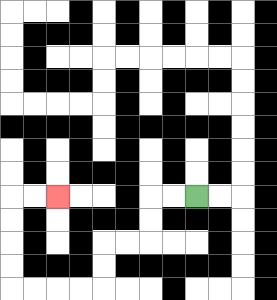{'start': '[8, 8]', 'end': '[2, 8]', 'path_directions': 'L,L,D,D,L,L,D,D,L,L,L,L,U,U,U,U,R,R', 'path_coordinates': '[[8, 8], [7, 8], [6, 8], [6, 9], [6, 10], [5, 10], [4, 10], [4, 11], [4, 12], [3, 12], [2, 12], [1, 12], [0, 12], [0, 11], [0, 10], [0, 9], [0, 8], [1, 8], [2, 8]]'}